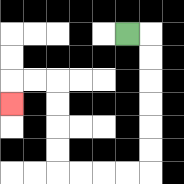{'start': '[5, 1]', 'end': '[0, 4]', 'path_directions': 'R,D,D,D,D,D,D,L,L,L,L,U,U,U,U,L,L,D', 'path_coordinates': '[[5, 1], [6, 1], [6, 2], [6, 3], [6, 4], [6, 5], [6, 6], [6, 7], [5, 7], [4, 7], [3, 7], [2, 7], [2, 6], [2, 5], [2, 4], [2, 3], [1, 3], [0, 3], [0, 4]]'}